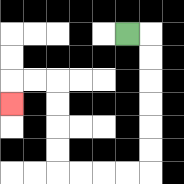{'start': '[5, 1]', 'end': '[0, 4]', 'path_directions': 'R,D,D,D,D,D,D,L,L,L,L,U,U,U,U,L,L,D', 'path_coordinates': '[[5, 1], [6, 1], [6, 2], [6, 3], [6, 4], [6, 5], [6, 6], [6, 7], [5, 7], [4, 7], [3, 7], [2, 7], [2, 6], [2, 5], [2, 4], [2, 3], [1, 3], [0, 3], [0, 4]]'}